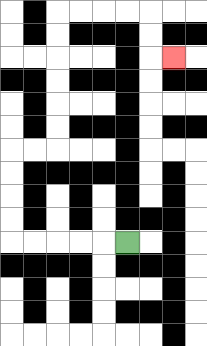{'start': '[5, 10]', 'end': '[7, 2]', 'path_directions': 'L,L,L,L,L,U,U,U,U,R,R,U,U,U,U,U,U,R,R,R,R,D,D,R', 'path_coordinates': '[[5, 10], [4, 10], [3, 10], [2, 10], [1, 10], [0, 10], [0, 9], [0, 8], [0, 7], [0, 6], [1, 6], [2, 6], [2, 5], [2, 4], [2, 3], [2, 2], [2, 1], [2, 0], [3, 0], [4, 0], [5, 0], [6, 0], [6, 1], [6, 2], [7, 2]]'}